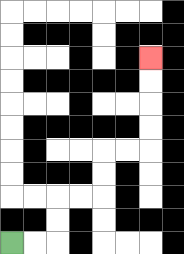{'start': '[0, 10]', 'end': '[6, 2]', 'path_directions': 'R,R,U,U,R,R,U,U,R,R,U,U,U,U', 'path_coordinates': '[[0, 10], [1, 10], [2, 10], [2, 9], [2, 8], [3, 8], [4, 8], [4, 7], [4, 6], [5, 6], [6, 6], [6, 5], [6, 4], [6, 3], [6, 2]]'}